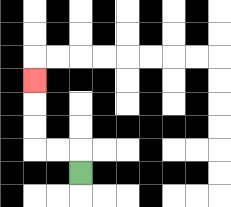{'start': '[3, 7]', 'end': '[1, 3]', 'path_directions': 'U,L,L,U,U,U', 'path_coordinates': '[[3, 7], [3, 6], [2, 6], [1, 6], [1, 5], [1, 4], [1, 3]]'}